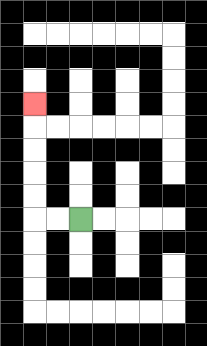{'start': '[3, 9]', 'end': '[1, 4]', 'path_directions': 'L,L,U,U,U,U,U', 'path_coordinates': '[[3, 9], [2, 9], [1, 9], [1, 8], [1, 7], [1, 6], [1, 5], [1, 4]]'}